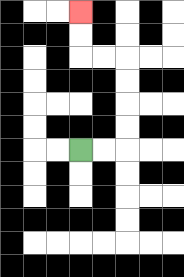{'start': '[3, 6]', 'end': '[3, 0]', 'path_directions': 'R,R,U,U,U,U,L,L,U,U', 'path_coordinates': '[[3, 6], [4, 6], [5, 6], [5, 5], [5, 4], [5, 3], [5, 2], [4, 2], [3, 2], [3, 1], [3, 0]]'}